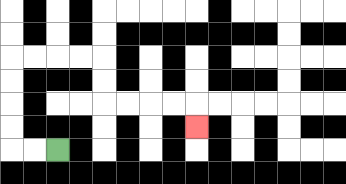{'start': '[2, 6]', 'end': '[8, 5]', 'path_directions': 'L,L,U,U,U,U,R,R,R,R,D,D,R,R,R,R,D', 'path_coordinates': '[[2, 6], [1, 6], [0, 6], [0, 5], [0, 4], [0, 3], [0, 2], [1, 2], [2, 2], [3, 2], [4, 2], [4, 3], [4, 4], [5, 4], [6, 4], [7, 4], [8, 4], [8, 5]]'}